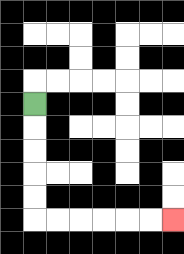{'start': '[1, 4]', 'end': '[7, 9]', 'path_directions': 'D,D,D,D,D,R,R,R,R,R,R', 'path_coordinates': '[[1, 4], [1, 5], [1, 6], [1, 7], [1, 8], [1, 9], [2, 9], [3, 9], [4, 9], [5, 9], [6, 9], [7, 9]]'}